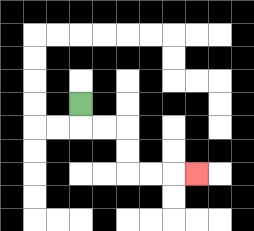{'start': '[3, 4]', 'end': '[8, 7]', 'path_directions': 'D,R,R,D,D,R,R,R', 'path_coordinates': '[[3, 4], [3, 5], [4, 5], [5, 5], [5, 6], [5, 7], [6, 7], [7, 7], [8, 7]]'}